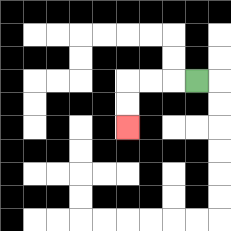{'start': '[8, 3]', 'end': '[5, 5]', 'path_directions': 'L,L,L,D,D', 'path_coordinates': '[[8, 3], [7, 3], [6, 3], [5, 3], [5, 4], [5, 5]]'}